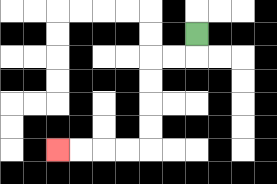{'start': '[8, 1]', 'end': '[2, 6]', 'path_directions': 'D,L,L,D,D,D,D,L,L,L,L', 'path_coordinates': '[[8, 1], [8, 2], [7, 2], [6, 2], [6, 3], [6, 4], [6, 5], [6, 6], [5, 6], [4, 6], [3, 6], [2, 6]]'}